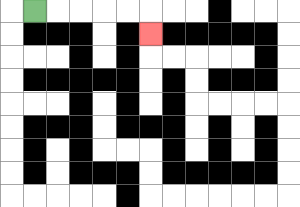{'start': '[1, 0]', 'end': '[6, 1]', 'path_directions': 'R,R,R,R,R,D', 'path_coordinates': '[[1, 0], [2, 0], [3, 0], [4, 0], [5, 0], [6, 0], [6, 1]]'}